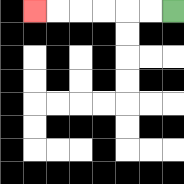{'start': '[7, 0]', 'end': '[1, 0]', 'path_directions': 'L,L,L,L,L,L', 'path_coordinates': '[[7, 0], [6, 0], [5, 0], [4, 0], [3, 0], [2, 0], [1, 0]]'}